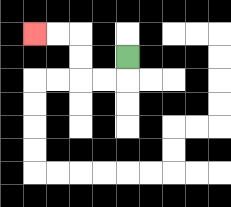{'start': '[5, 2]', 'end': '[1, 1]', 'path_directions': 'D,L,L,U,U,L,L', 'path_coordinates': '[[5, 2], [5, 3], [4, 3], [3, 3], [3, 2], [3, 1], [2, 1], [1, 1]]'}